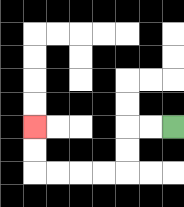{'start': '[7, 5]', 'end': '[1, 5]', 'path_directions': 'L,L,D,D,L,L,L,L,U,U', 'path_coordinates': '[[7, 5], [6, 5], [5, 5], [5, 6], [5, 7], [4, 7], [3, 7], [2, 7], [1, 7], [1, 6], [1, 5]]'}